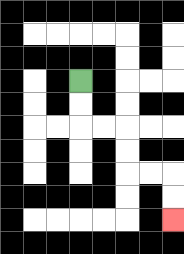{'start': '[3, 3]', 'end': '[7, 9]', 'path_directions': 'D,D,R,R,D,D,R,R,D,D', 'path_coordinates': '[[3, 3], [3, 4], [3, 5], [4, 5], [5, 5], [5, 6], [5, 7], [6, 7], [7, 7], [7, 8], [7, 9]]'}